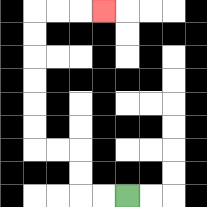{'start': '[5, 8]', 'end': '[4, 0]', 'path_directions': 'L,L,U,U,L,L,U,U,U,U,U,U,R,R,R', 'path_coordinates': '[[5, 8], [4, 8], [3, 8], [3, 7], [3, 6], [2, 6], [1, 6], [1, 5], [1, 4], [1, 3], [1, 2], [1, 1], [1, 0], [2, 0], [3, 0], [4, 0]]'}